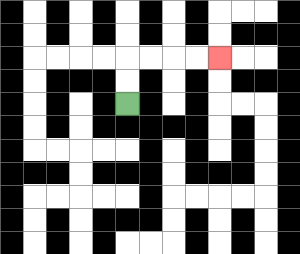{'start': '[5, 4]', 'end': '[9, 2]', 'path_directions': 'U,U,R,R,R,R', 'path_coordinates': '[[5, 4], [5, 3], [5, 2], [6, 2], [7, 2], [8, 2], [9, 2]]'}